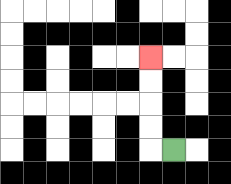{'start': '[7, 6]', 'end': '[6, 2]', 'path_directions': 'L,U,U,U,U', 'path_coordinates': '[[7, 6], [6, 6], [6, 5], [6, 4], [6, 3], [6, 2]]'}